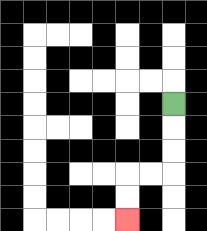{'start': '[7, 4]', 'end': '[5, 9]', 'path_directions': 'D,D,D,L,L,D,D', 'path_coordinates': '[[7, 4], [7, 5], [7, 6], [7, 7], [6, 7], [5, 7], [5, 8], [5, 9]]'}